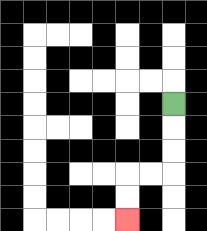{'start': '[7, 4]', 'end': '[5, 9]', 'path_directions': 'D,D,D,L,L,D,D', 'path_coordinates': '[[7, 4], [7, 5], [7, 6], [7, 7], [6, 7], [5, 7], [5, 8], [5, 9]]'}